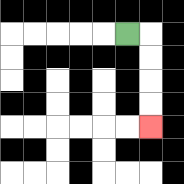{'start': '[5, 1]', 'end': '[6, 5]', 'path_directions': 'R,D,D,D,D', 'path_coordinates': '[[5, 1], [6, 1], [6, 2], [6, 3], [6, 4], [6, 5]]'}